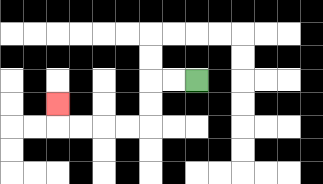{'start': '[8, 3]', 'end': '[2, 4]', 'path_directions': 'L,L,D,D,L,L,L,L,U', 'path_coordinates': '[[8, 3], [7, 3], [6, 3], [6, 4], [6, 5], [5, 5], [4, 5], [3, 5], [2, 5], [2, 4]]'}